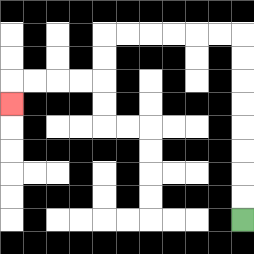{'start': '[10, 9]', 'end': '[0, 4]', 'path_directions': 'U,U,U,U,U,U,U,U,L,L,L,L,L,L,D,D,L,L,L,L,D', 'path_coordinates': '[[10, 9], [10, 8], [10, 7], [10, 6], [10, 5], [10, 4], [10, 3], [10, 2], [10, 1], [9, 1], [8, 1], [7, 1], [6, 1], [5, 1], [4, 1], [4, 2], [4, 3], [3, 3], [2, 3], [1, 3], [0, 3], [0, 4]]'}